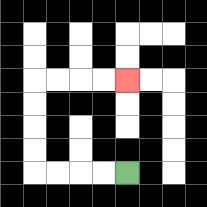{'start': '[5, 7]', 'end': '[5, 3]', 'path_directions': 'L,L,L,L,U,U,U,U,R,R,R,R', 'path_coordinates': '[[5, 7], [4, 7], [3, 7], [2, 7], [1, 7], [1, 6], [1, 5], [1, 4], [1, 3], [2, 3], [3, 3], [4, 3], [5, 3]]'}